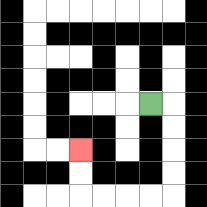{'start': '[6, 4]', 'end': '[3, 6]', 'path_directions': 'R,D,D,D,D,L,L,L,L,U,U', 'path_coordinates': '[[6, 4], [7, 4], [7, 5], [7, 6], [7, 7], [7, 8], [6, 8], [5, 8], [4, 8], [3, 8], [3, 7], [3, 6]]'}